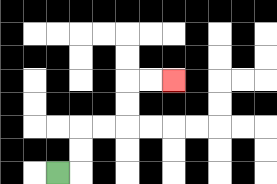{'start': '[2, 7]', 'end': '[7, 3]', 'path_directions': 'R,U,U,R,R,U,U,R,R', 'path_coordinates': '[[2, 7], [3, 7], [3, 6], [3, 5], [4, 5], [5, 5], [5, 4], [5, 3], [6, 3], [7, 3]]'}